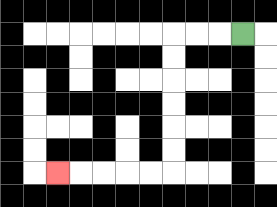{'start': '[10, 1]', 'end': '[2, 7]', 'path_directions': 'L,L,L,D,D,D,D,D,D,L,L,L,L,L', 'path_coordinates': '[[10, 1], [9, 1], [8, 1], [7, 1], [7, 2], [7, 3], [7, 4], [7, 5], [7, 6], [7, 7], [6, 7], [5, 7], [4, 7], [3, 7], [2, 7]]'}